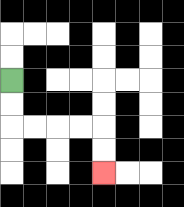{'start': '[0, 3]', 'end': '[4, 7]', 'path_directions': 'D,D,R,R,R,R,D,D', 'path_coordinates': '[[0, 3], [0, 4], [0, 5], [1, 5], [2, 5], [3, 5], [4, 5], [4, 6], [4, 7]]'}